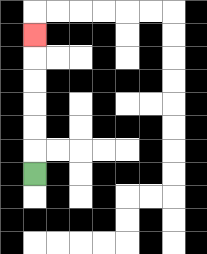{'start': '[1, 7]', 'end': '[1, 1]', 'path_directions': 'U,U,U,U,U,U', 'path_coordinates': '[[1, 7], [1, 6], [1, 5], [1, 4], [1, 3], [1, 2], [1, 1]]'}